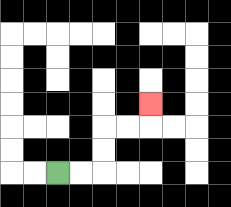{'start': '[2, 7]', 'end': '[6, 4]', 'path_directions': 'R,R,U,U,R,R,U', 'path_coordinates': '[[2, 7], [3, 7], [4, 7], [4, 6], [4, 5], [5, 5], [6, 5], [6, 4]]'}